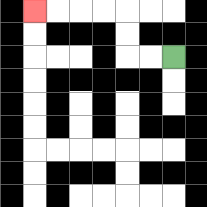{'start': '[7, 2]', 'end': '[1, 0]', 'path_directions': 'L,L,U,U,L,L,L,L', 'path_coordinates': '[[7, 2], [6, 2], [5, 2], [5, 1], [5, 0], [4, 0], [3, 0], [2, 0], [1, 0]]'}